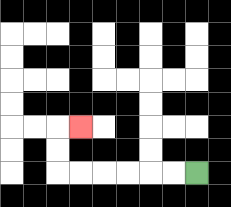{'start': '[8, 7]', 'end': '[3, 5]', 'path_directions': 'L,L,L,L,L,L,U,U,R', 'path_coordinates': '[[8, 7], [7, 7], [6, 7], [5, 7], [4, 7], [3, 7], [2, 7], [2, 6], [2, 5], [3, 5]]'}